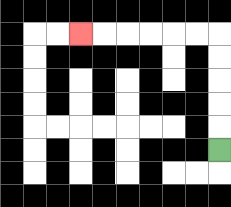{'start': '[9, 6]', 'end': '[3, 1]', 'path_directions': 'U,U,U,U,U,L,L,L,L,L,L', 'path_coordinates': '[[9, 6], [9, 5], [9, 4], [9, 3], [9, 2], [9, 1], [8, 1], [7, 1], [6, 1], [5, 1], [4, 1], [3, 1]]'}